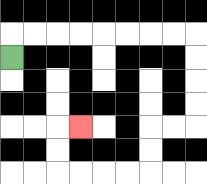{'start': '[0, 2]', 'end': '[3, 5]', 'path_directions': 'U,R,R,R,R,R,R,R,R,D,D,D,D,L,L,D,D,L,L,L,L,U,U,R', 'path_coordinates': '[[0, 2], [0, 1], [1, 1], [2, 1], [3, 1], [4, 1], [5, 1], [6, 1], [7, 1], [8, 1], [8, 2], [8, 3], [8, 4], [8, 5], [7, 5], [6, 5], [6, 6], [6, 7], [5, 7], [4, 7], [3, 7], [2, 7], [2, 6], [2, 5], [3, 5]]'}